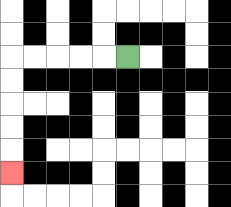{'start': '[5, 2]', 'end': '[0, 7]', 'path_directions': 'L,L,L,L,L,D,D,D,D,D', 'path_coordinates': '[[5, 2], [4, 2], [3, 2], [2, 2], [1, 2], [0, 2], [0, 3], [0, 4], [0, 5], [0, 6], [0, 7]]'}